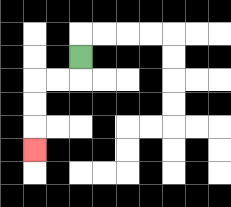{'start': '[3, 2]', 'end': '[1, 6]', 'path_directions': 'D,L,L,D,D,D', 'path_coordinates': '[[3, 2], [3, 3], [2, 3], [1, 3], [1, 4], [1, 5], [1, 6]]'}